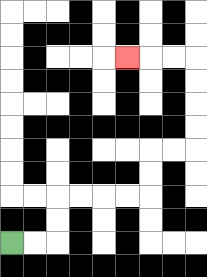{'start': '[0, 10]', 'end': '[5, 2]', 'path_directions': 'R,R,U,U,R,R,R,R,U,U,R,R,U,U,U,U,L,L,L', 'path_coordinates': '[[0, 10], [1, 10], [2, 10], [2, 9], [2, 8], [3, 8], [4, 8], [5, 8], [6, 8], [6, 7], [6, 6], [7, 6], [8, 6], [8, 5], [8, 4], [8, 3], [8, 2], [7, 2], [6, 2], [5, 2]]'}